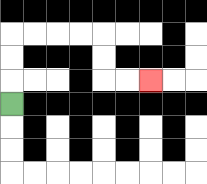{'start': '[0, 4]', 'end': '[6, 3]', 'path_directions': 'U,U,U,R,R,R,R,D,D,R,R', 'path_coordinates': '[[0, 4], [0, 3], [0, 2], [0, 1], [1, 1], [2, 1], [3, 1], [4, 1], [4, 2], [4, 3], [5, 3], [6, 3]]'}